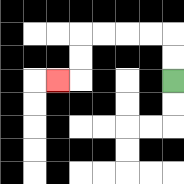{'start': '[7, 3]', 'end': '[2, 3]', 'path_directions': 'U,U,L,L,L,L,D,D,L', 'path_coordinates': '[[7, 3], [7, 2], [7, 1], [6, 1], [5, 1], [4, 1], [3, 1], [3, 2], [3, 3], [2, 3]]'}